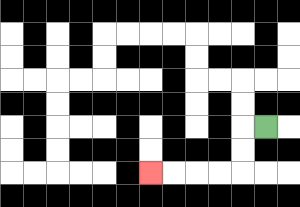{'start': '[11, 5]', 'end': '[6, 7]', 'path_directions': 'L,D,D,L,L,L,L', 'path_coordinates': '[[11, 5], [10, 5], [10, 6], [10, 7], [9, 7], [8, 7], [7, 7], [6, 7]]'}